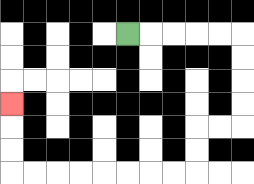{'start': '[5, 1]', 'end': '[0, 4]', 'path_directions': 'R,R,R,R,R,D,D,D,D,L,L,D,D,L,L,L,L,L,L,L,L,U,U,U', 'path_coordinates': '[[5, 1], [6, 1], [7, 1], [8, 1], [9, 1], [10, 1], [10, 2], [10, 3], [10, 4], [10, 5], [9, 5], [8, 5], [8, 6], [8, 7], [7, 7], [6, 7], [5, 7], [4, 7], [3, 7], [2, 7], [1, 7], [0, 7], [0, 6], [0, 5], [0, 4]]'}